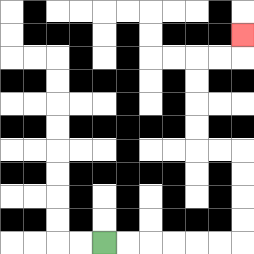{'start': '[4, 10]', 'end': '[10, 1]', 'path_directions': 'R,R,R,R,R,R,U,U,U,U,L,L,U,U,U,U,R,R,U', 'path_coordinates': '[[4, 10], [5, 10], [6, 10], [7, 10], [8, 10], [9, 10], [10, 10], [10, 9], [10, 8], [10, 7], [10, 6], [9, 6], [8, 6], [8, 5], [8, 4], [8, 3], [8, 2], [9, 2], [10, 2], [10, 1]]'}